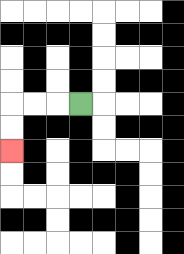{'start': '[3, 4]', 'end': '[0, 6]', 'path_directions': 'L,L,L,D,D', 'path_coordinates': '[[3, 4], [2, 4], [1, 4], [0, 4], [0, 5], [0, 6]]'}